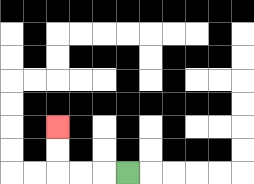{'start': '[5, 7]', 'end': '[2, 5]', 'path_directions': 'L,L,L,U,U', 'path_coordinates': '[[5, 7], [4, 7], [3, 7], [2, 7], [2, 6], [2, 5]]'}